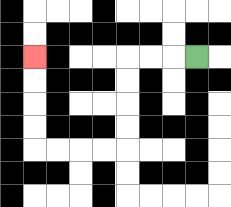{'start': '[8, 2]', 'end': '[1, 2]', 'path_directions': 'L,L,L,D,D,D,D,L,L,L,L,U,U,U,U', 'path_coordinates': '[[8, 2], [7, 2], [6, 2], [5, 2], [5, 3], [5, 4], [5, 5], [5, 6], [4, 6], [3, 6], [2, 6], [1, 6], [1, 5], [1, 4], [1, 3], [1, 2]]'}